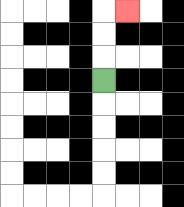{'start': '[4, 3]', 'end': '[5, 0]', 'path_directions': 'U,U,U,R', 'path_coordinates': '[[4, 3], [4, 2], [4, 1], [4, 0], [5, 0]]'}